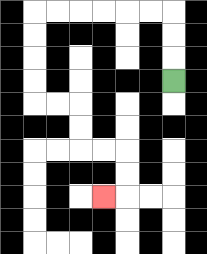{'start': '[7, 3]', 'end': '[4, 8]', 'path_directions': 'U,U,U,L,L,L,L,L,L,D,D,D,D,R,R,D,D,R,R,D,D,L', 'path_coordinates': '[[7, 3], [7, 2], [7, 1], [7, 0], [6, 0], [5, 0], [4, 0], [3, 0], [2, 0], [1, 0], [1, 1], [1, 2], [1, 3], [1, 4], [2, 4], [3, 4], [3, 5], [3, 6], [4, 6], [5, 6], [5, 7], [5, 8], [4, 8]]'}